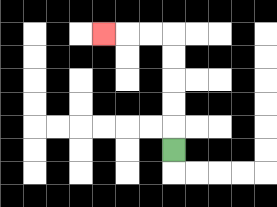{'start': '[7, 6]', 'end': '[4, 1]', 'path_directions': 'U,U,U,U,U,L,L,L', 'path_coordinates': '[[7, 6], [7, 5], [7, 4], [7, 3], [7, 2], [7, 1], [6, 1], [5, 1], [4, 1]]'}